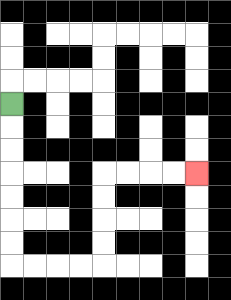{'start': '[0, 4]', 'end': '[8, 7]', 'path_directions': 'D,D,D,D,D,D,D,R,R,R,R,U,U,U,U,R,R,R,R', 'path_coordinates': '[[0, 4], [0, 5], [0, 6], [0, 7], [0, 8], [0, 9], [0, 10], [0, 11], [1, 11], [2, 11], [3, 11], [4, 11], [4, 10], [4, 9], [4, 8], [4, 7], [5, 7], [6, 7], [7, 7], [8, 7]]'}